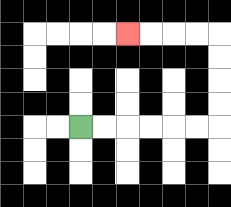{'start': '[3, 5]', 'end': '[5, 1]', 'path_directions': 'R,R,R,R,R,R,U,U,U,U,L,L,L,L', 'path_coordinates': '[[3, 5], [4, 5], [5, 5], [6, 5], [7, 5], [8, 5], [9, 5], [9, 4], [9, 3], [9, 2], [9, 1], [8, 1], [7, 1], [6, 1], [5, 1]]'}